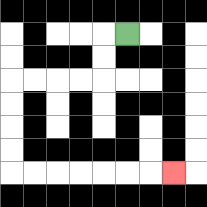{'start': '[5, 1]', 'end': '[7, 7]', 'path_directions': 'L,D,D,L,L,L,L,D,D,D,D,R,R,R,R,R,R,R', 'path_coordinates': '[[5, 1], [4, 1], [4, 2], [4, 3], [3, 3], [2, 3], [1, 3], [0, 3], [0, 4], [0, 5], [0, 6], [0, 7], [1, 7], [2, 7], [3, 7], [4, 7], [5, 7], [6, 7], [7, 7]]'}